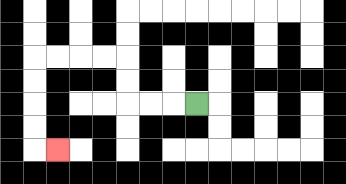{'start': '[8, 4]', 'end': '[2, 6]', 'path_directions': 'L,L,L,U,U,L,L,L,L,D,D,D,D,R', 'path_coordinates': '[[8, 4], [7, 4], [6, 4], [5, 4], [5, 3], [5, 2], [4, 2], [3, 2], [2, 2], [1, 2], [1, 3], [1, 4], [1, 5], [1, 6], [2, 6]]'}